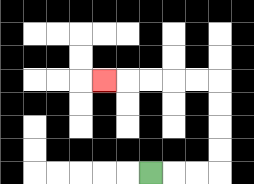{'start': '[6, 7]', 'end': '[4, 3]', 'path_directions': 'R,R,R,U,U,U,U,L,L,L,L,L', 'path_coordinates': '[[6, 7], [7, 7], [8, 7], [9, 7], [9, 6], [9, 5], [9, 4], [9, 3], [8, 3], [7, 3], [6, 3], [5, 3], [4, 3]]'}